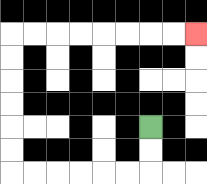{'start': '[6, 5]', 'end': '[8, 1]', 'path_directions': 'D,D,L,L,L,L,L,L,U,U,U,U,U,U,R,R,R,R,R,R,R,R', 'path_coordinates': '[[6, 5], [6, 6], [6, 7], [5, 7], [4, 7], [3, 7], [2, 7], [1, 7], [0, 7], [0, 6], [0, 5], [0, 4], [0, 3], [0, 2], [0, 1], [1, 1], [2, 1], [3, 1], [4, 1], [5, 1], [6, 1], [7, 1], [8, 1]]'}